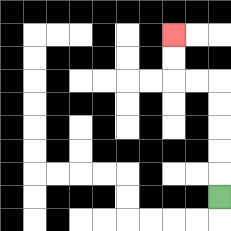{'start': '[9, 8]', 'end': '[7, 1]', 'path_directions': 'U,U,U,U,U,L,L,U,U', 'path_coordinates': '[[9, 8], [9, 7], [9, 6], [9, 5], [9, 4], [9, 3], [8, 3], [7, 3], [7, 2], [7, 1]]'}